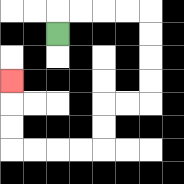{'start': '[2, 1]', 'end': '[0, 3]', 'path_directions': 'U,R,R,R,R,D,D,D,D,L,L,D,D,L,L,L,L,U,U,U', 'path_coordinates': '[[2, 1], [2, 0], [3, 0], [4, 0], [5, 0], [6, 0], [6, 1], [6, 2], [6, 3], [6, 4], [5, 4], [4, 4], [4, 5], [4, 6], [3, 6], [2, 6], [1, 6], [0, 6], [0, 5], [0, 4], [0, 3]]'}